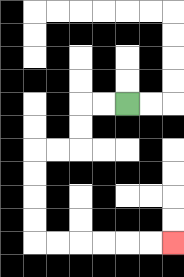{'start': '[5, 4]', 'end': '[7, 10]', 'path_directions': 'L,L,D,D,L,L,D,D,D,D,R,R,R,R,R,R', 'path_coordinates': '[[5, 4], [4, 4], [3, 4], [3, 5], [3, 6], [2, 6], [1, 6], [1, 7], [1, 8], [1, 9], [1, 10], [2, 10], [3, 10], [4, 10], [5, 10], [6, 10], [7, 10]]'}